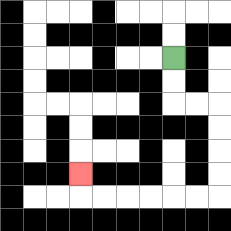{'start': '[7, 2]', 'end': '[3, 7]', 'path_directions': 'D,D,R,R,D,D,D,D,L,L,L,L,L,L,U', 'path_coordinates': '[[7, 2], [7, 3], [7, 4], [8, 4], [9, 4], [9, 5], [9, 6], [9, 7], [9, 8], [8, 8], [7, 8], [6, 8], [5, 8], [4, 8], [3, 8], [3, 7]]'}